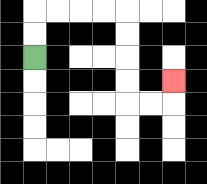{'start': '[1, 2]', 'end': '[7, 3]', 'path_directions': 'U,U,R,R,R,R,D,D,D,D,R,R,U', 'path_coordinates': '[[1, 2], [1, 1], [1, 0], [2, 0], [3, 0], [4, 0], [5, 0], [5, 1], [5, 2], [5, 3], [5, 4], [6, 4], [7, 4], [7, 3]]'}